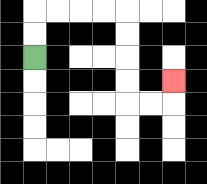{'start': '[1, 2]', 'end': '[7, 3]', 'path_directions': 'U,U,R,R,R,R,D,D,D,D,R,R,U', 'path_coordinates': '[[1, 2], [1, 1], [1, 0], [2, 0], [3, 0], [4, 0], [5, 0], [5, 1], [5, 2], [5, 3], [5, 4], [6, 4], [7, 4], [7, 3]]'}